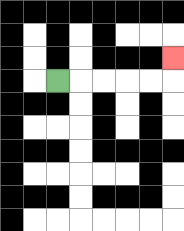{'start': '[2, 3]', 'end': '[7, 2]', 'path_directions': 'R,R,R,R,R,U', 'path_coordinates': '[[2, 3], [3, 3], [4, 3], [5, 3], [6, 3], [7, 3], [7, 2]]'}